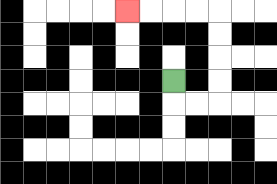{'start': '[7, 3]', 'end': '[5, 0]', 'path_directions': 'D,R,R,U,U,U,U,L,L,L,L', 'path_coordinates': '[[7, 3], [7, 4], [8, 4], [9, 4], [9, 3], [9, 2], [9, 1], [9, 0], [8, 0], [7, 0], [6, 0], [5, 0]]'}